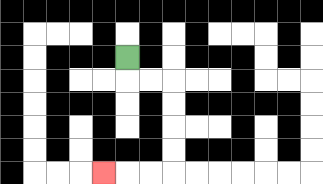{'start': '[5, 2]', 'end': '[4, 7]', 'path_directions': 'D,R,R,D,D,D,D,L,L,L', 'path_coordinates': '[[5, 2], [5, 3], [6, 3], [7, 3], [7, 4], [7, 5], [7, 6], [7, 7], [6, 7], [5, 7], [4, 7]]'}